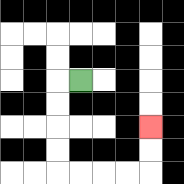{'start': '[3, 3]', 'end': '[6, 5]', 'path_directions': 'L,D,D,D,D,R,R,R,R,U,U', 'path_coordinates': '[[3, 3], [2, 3], [2, 4], [2, 5], [2, 6], [2, 7], [3, 7], [4, 7], [5, 7], [6, 7], [6, 6], [6, 5]]'}